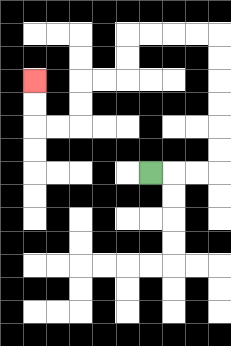{'start': '[6, 7]', 'end': '[1, 3]', 'path_directions': 'R,R,R,U,U,U,U,U,U,L,L,L,L,D,D,L,L,D,D,L,L,U,U', 'path_coordinates': '[[6, 7], [7, 7], [8, 7], [9, 7], [9, 6], [9, 5], [9, 4], [9, 3], [9, 2], [9, 1], [8, 1], [7, 1], [6, 1], [5, 1], [5, 2], [5, 3], [4, 3], [3, 3], [3, 4], [3, 5], [2, 5], [1, 5], [1, 4], [1, 3]]'}